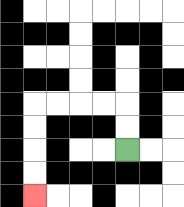{'start': '[5, 6]', 'end': '[1, 8]', 'path_directions': 'U,U,L,L,L,L,D,D,D,D', 'path_coordinates': '[[5, 6], [5, 5], [5, 4], [4, 4], [3, 4], [2, 4], [1, 4], [1, 5], [1, 6], [1, 7], [1, 8]]'}